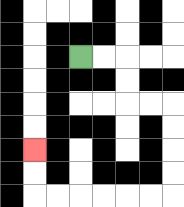{'start': '[3, 2]', 'end': '[1, 6]', 'path_directions': 'R,R,D,D,R,R,D,D,D,D,L,L,L,L,L,L,U,U', 'path_coordinates': '[[3, 2], [4, 2], [5, 2], [5, 3], [5, 4], [6, 4], [7, 4], [7, 5], [7, 6], [7, 7], [7, 8], [6, 8], [5, 8], [4, 8], [3, 8], [2, 8], [1, 8], [1, 7], [1, 6]]'}